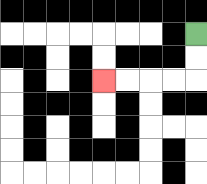{'start': '[8, 1]', 'end': '[4, 3]', 'path_directions': 'D,D,L,L,L,L', 'path_coordinates': '[[8, 1], [8, 2], [8, 3], [7, 3], [6, 3], [5, 3], [4, 3]]'}